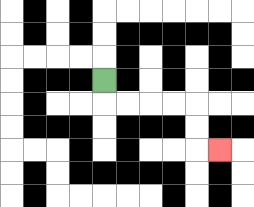{'start': '[4, 3]', 'end': '[9, 6]', 'path_directions': 'D,R,R,R,R,D,D,R', 'path_coordinates': '[[4, 3], [4, 4], [5, 4], [6, 4], [7, 4], [8, 4], [8, 5], [8, 6], [9, 6]]'}